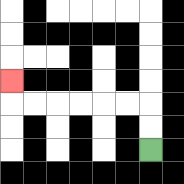{'start': '[6, 6]', 'end': '[0, 3]', 'path_directions': 'U,U,L,L,L,L,L,L,U', 'path_coordinates': '[[6, 6], [6, 5], [6, 4], [5, 4], [4, 4], [3, 4], [2, 4], [1, 4], [0, 4], [0, 3]]'}